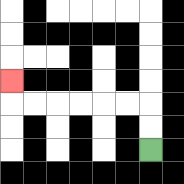{'start': '[6, 6]', 'end': '[0, 3]', 'path_directions': 'U,U,L,L,L,L,L,L,U', 'path_coordinates': '[[6, 6], [6, 5], [6, 4], [5, 4], [4, 4], [3, 4], [2, 4], [1, 4], [0, 4], [0, 3]]'}